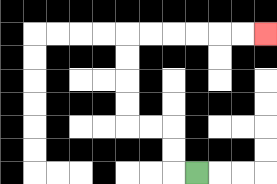{'start': '[8, 7]', 'end': '[11, 1]', 'path_directions': 'L,U,U,L,L,U,U,U,U,R,R,R,R,R,R', 'path_coordinates': '[[8, 7], [7, 7], [7, 6], [7, 5], [6, 5], [5, 5], [5, 4], [5, 3], [5, 2], [5, 1], [6, 1], [7, 1], [8, 1], [9, 1], [10, 1], [11, 1]]'}